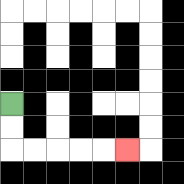{'start': '[0, 4]', 'end': '[5, 6]', 'path_directions': 'D,D,R,R,R,R,R', 'path_coordinates': '[[0, 4], [0, 5], [0, 6], [1, 6], [2, 6], [3, 6], [4, 6], [5, 6]]'}